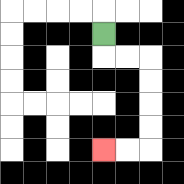{'start': '[4, 1]', 'end': '[4, 6]', 'path_directions': 'D,R,R,D,D,D,D,L,L', 'path_coordinates': '[[4, 1], [4, 2], [5, 2], [6, 2], [6, 3], [6, 4], [6, 5], [6, 6], [5, 6], [4, 6]]'}